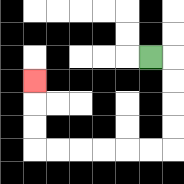{'start': '[6, 2]', 'end': '[1, 3]', 'path_directions': 'R,D,D,D,D,L,L,L,L,L,L,U,U,U', 'path_coordinates': '[[6, 2], [7, 2], [7, 3], [7, 4], [7, 5], [7, 6], [6, 6], [5, 6], [4, 6], [3, 6], [2, 6], [1, 6], [1, 5], [1, 4], [1, 3]]'}